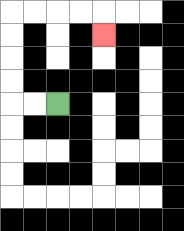{'start': '[2, 4]', 'end': '[4, 1]', 'path_directions': 'L,L,U,U,U,U,R,R,R,R,D', 'path_coordinates': '[[2, 4], [1, 4], [0, 4], [0, 3], [0, 2], [0, 1], [0, 0], [1, 0], [2, 0], [3, 0], [4, 0], [4, 1]]'}